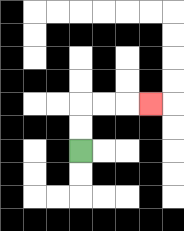{'start': '[3, 6]', 'end': '[6, 4]', 'path_directions': 'U,U,R,R,R', 'path_coordinates': '[[3, 6], [3, 5], [3, 4], [4, 4], [5, 4], [6, 4]]'}